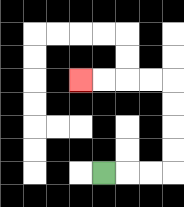{'start': '[4, 7]', 'end': '[3, 3]', 'path_directions': 'R,R,R,U,U,U,U,L,L,L,L', 'path_coordinates': '[[4, 7], [5, 7], [6, 7], [7, 7], [7, 6], [7, 5], [7, 4], [7, 3], [6, 3], [5, 3], [4, 3], [3, 3]]'}